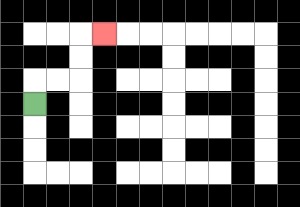{'start': '[1, 4]', 'end': '[4, 1]', 'path_directions': 'U,R,R,U,U,R', 'path_coordinates': '[[1, 4], [1, 3], [2, 3], [3, 3], [3, 2], [3, 1], [4, 1]]'}